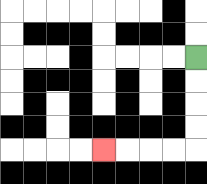{'start': '[8, 2]', 'end': '[4, 6]', 'path_directions': 'D,D,D,D,L,L,L,L', 'path_coordinates': '[[8, 2], [8, 3], [8, 4], [8, 5], [8, 6], [7, 6], [6, 6], [5, 6], [4, 6]]'}